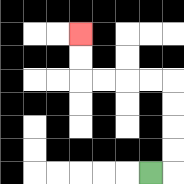{'start': '[6, 7]', 'end': '[3, 1]', 'path_directions': 'R,U,U,U,U,L,L,L,L,U,U', 'path_coordinates': '[[6, 7], [7, 7], [7, 6], [7, 5], [7, 4], [7, 3], [6, 3], [5, 3], [4, 3], [3, 3], [3, 2], [3, 1]]'}